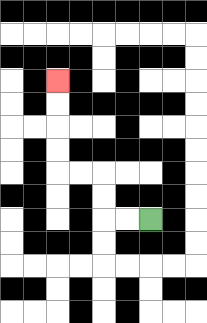{'start': '[6, 9]', 'end': '[2, 3]', 'path_directions': 'L,L,U,U,L,L,U,U,U,U', 'path_coordinates': '[[6, 9], [5, 9], [4, 9], [4, 8], [4, 7], [3, 7], [2, 7], [2, 6], [2, 5], [2, 4], [2, 3]]'}